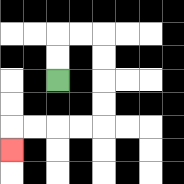{'start': '[2, 3]', 'end': '[0, 6]', 'path_directions': 'U,U,R,R,D,D,D,D,L,L,L,L,D', 'path_coordinates': '[[2, 3], [2, 2], [2, 1], [3, 1], [4, 1], [4, 2], [4, 3], [4, 4], [4, 5], [3, 5], [2, 5], [1, 5], [0, 5], [0, 6]]'}